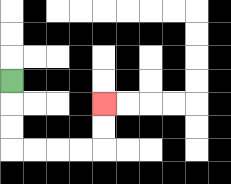{'start': '[0, 3]', 'end': '[4, 4]', 'path_directions': 'D,D,D,R,R,R,R,U,U', 'path_coordinates': '[[0, 3], [0, 4], [0, 5], [0, 6], [1, 6], [2, 6], [3, 6], [4, 6], [4, 5], [4, 4]]'}